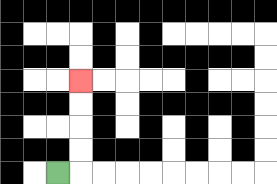{'start': '[2, 7]', 'end': '[3, 3]', 'path_directions': 'R,U,U,U,U', 'path_coordinates': '[[2, 7], [3, 7], [3, 6], [3, 5], [3, 4], [3, 3]]'}